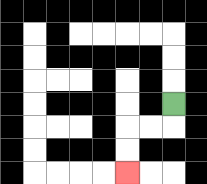{'start': '[7, 4]', 'end': '[5, 7]', 'path_directions': 'D,L,L,D,D', 'path_coordinates': '[[7, 4], [7, 5], [6, 5], [5, 5], [5, 6], [5, 7]]'}